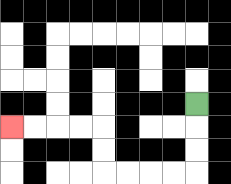{'start': '[8, 4]', 'end': '[0, 5]', 'path_directions': 'D,D,D,L,L,L,L,U,U,L,L,L,L', 'path_coordinates': '[[8, 4], [8, 5], [8, 6], [8, 7], [7, 7], [6, 7], [5, 7], [4, 7], [4, 6], [4, 5], [3, 5], [2, 5], [1, 5], [0, 5]]'}